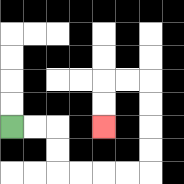{'start': '[0, 5]', 'end': '[4, 5]', 'path_directions': 'R,R,D,D,R,R,R,R,U,U,U,U,L,L,D,D', 'path_coordinates': '[[0, 5], [1, 5], [2, 5], [2, 6], [2, 7], [3, 7], [4, 7], [5, 7], [6, 7], [6, 6], [6, 5], [6, 4], [6, 3], [5, 3], [4, 3], [4, 4], [4, 5]]'}